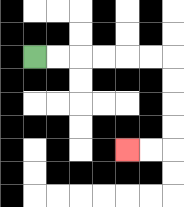{'start': '[1, 2]', 'end': '[5, 6]', 'path_directions': 'R,R,R,R,R,R,D,D,D,D,L,L', 'path_coordinates': '[[1, 2], [2, 2], [3, 2], [4, 2], [5, 2], [6, 2], [7, 2], [7, 3], [7, 4], [7, 5], [7, 6], [6, 6], [5, 6]]'}